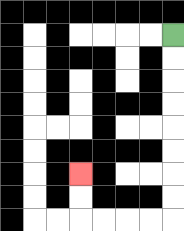{'start': '[7, 1]', 'end': '[3, 7]', 'path_directions': 'D,D,D,D,D,D,D,D,L,L,L,L,U,U', 'path_coordinates': '[[7, 1], [7, 2], [7, 3], [7, 4], [7, 5], [7, 6], [7, 7], [7, 8], [7, 9], [6, 9], [5, 9], [4, 9], [3, 9], [3, 8], [3, 7]]'}